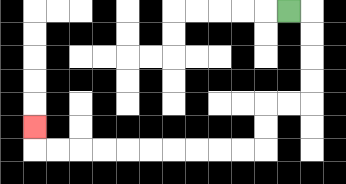{'start': '[12, 0]', 'end': '[1, 5]', 'path_directions': 'R,D,D,D,D,L,L,D,D,L,L,L,L,L,L,L,L,L,L,U', 'path_coordinates': '[[12, 0], [13, 0], [13, 1], [13, 2], [13, 3], [13, 4], [12, 4], [11, 4], [11, 5], [11, 6], [10, 6], [9, 6], [8, 6], [7, 6], [6, 6], [5, 6], [4, 6], [3, 6], [2, 6], [1, 6], [1, 5]]'}